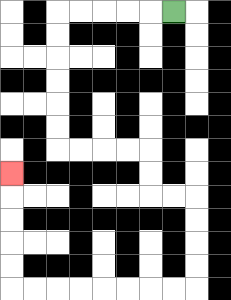{'start': '[7, 0]', 'end': '[0, 7]', 'path_directions': 'L,L,L,L,L,D,D,D,D,D,D,R,R,R,R,D,D,R,R,D,D,D,D,L,L,L,L,L,L,L,L,U,U,U,U,U', 'path_coordinates': '[[7, 0], [6, 0], [5, 0], [4, 0], [3, 0], [2, 0], [2, 1], [2, 2], [2, 3], [2, 4], [2, 5], [2, 6], [3, 6], [4, 6], [5, 6], [6, 6], [6, 7], [6, 8], [7, 8], [8, 8], [8, 9], [8, 10], [8, 11], [8, 12], [7, 12], [6, 12], [5, 12], [4, 12], [3, 12], [2, 12], [1, 12], [0, 12], [0, 11], [0, 10], [0, 9], [0, 8], [0, 7]]'}